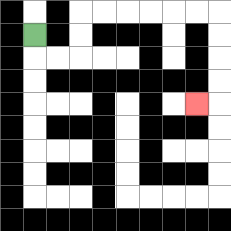{'start': '[1, 1]', 'end': '[8, 4]', 'path_directions': 'D,R,R,U,U,R,R,R,R,R,R,D,D,D,D,L', 'path_coordinates': '[[1, 1], [1, 2], [2, 2], [3, 2], [3, 1], [3, 0], [4, 0], [5, 0], [6, 0], [7, 0], [8, 0], [9, 0], [9, 1], [9, 2], [9, 3], [9, 4], [8, 4]]'}